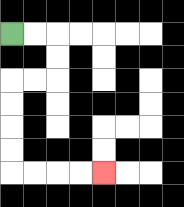{'start': '[0, 1]', 'end': '[4, 7]', 'path_directions': 'R,R,D,D,L,L,D,D,D,D,R,R,R,R', 'path_coordinates': '[[0, 1], [1, 1], [2, 1], [2, 2], [2, 3], [1, 3], [0, 3], [0, 4], [0, 5], [0, 6], [0, 7], [1, 7], [2, 7], [3, 7], [4, 7]]'}